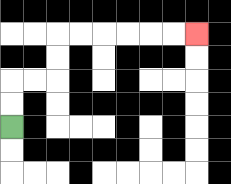{'start': '[0, 5]', 'end': '[8, 1]', 'path_directions': 'U,U,R,R,U,U,R,R,R,R,R,R', 'path_coordinates': '[[0, 5], [0, 4], [0, 3], [1, 3], [2, 3], [2, 2], [2, 1], [3, 1], [4, 1], [5, 1], [6, 1], [7, 1], [8, 1]]'}